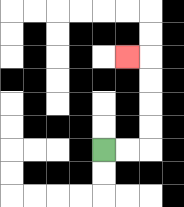{'start': '[4, 6]', 'end': '[5, 2]', 'path_directions': 'R,R,U,U,U,U,L', 'path_coordinates': '[[4, 6], [5, 6], [6, 6], [6, 5], [6, 4], [6, 3], [6, 2], [5, 2]]'}